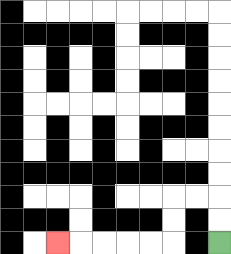{'start': '[9, 10]', 'end': '[2, 10]', 'path_directions': 'U,U,L,L,D,D,L,L,L,L,L', 'path_coordinates': '[[9, 10], [9, 9], [9, 8], [8, 8], [7, 8], [7, 9], [7, 10], [6, 10], [5, 10], [4, 10], [3, 10], [2, 10]]'}